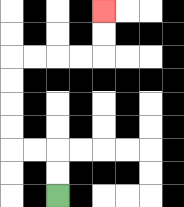{'start': '[2, 8]', 'end': '[4, 0]', 'path_directions': 'U,U,L,L,U,U,U,U,R,R,R,R,U,U', 'path_coordinates': '[[2, 8], [2, 7], [2, 6], [1, 6], [0, 6], [0, 5], [0, 4], [0, 3], [0, 2], [1, 2], [2, 2], [3, 2], [4, 2], [4, 1], [4, 0]]'}